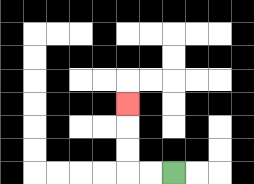{'start': '[7, 7]', 'end': '[5, 4]', 'path_directions': 'L,L,U,U,U', 'path_coordinates': '[[7, 7], [6, 7], [5, 7], [5, 6], [5, 5], [5, 4]]'}